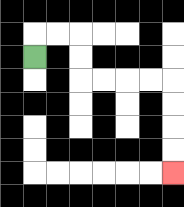{'start': '[1, 2]', 'end': '[7, 7]', 'path_directions': 'U,R,R,D,D,R,R,R,R,D,D,D,D', 'path_coordinates': '[[1, 2], [1, 1], [2, 1], [3, 1], [3, 2], [3, 3], [4, 3], [5, 3], [6, 3], [7, 3], [7, 4], [7, 5], [7, 6], [7, 7]]'}